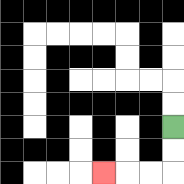{'start': '[7, 5]', 'end': '[4, 7]', 'path_directions': 'D,D,L,L,L', 'path_coordinates': '[[7, 5], [7, 6], [7, 7], [6, 7], [5, 7], [4, 7]]'}